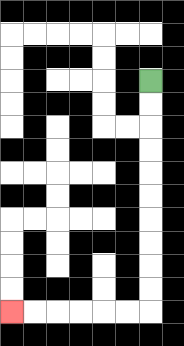{'start': '[6, 3]', 'end': '[0, 13]', 'path_directions': 'D,D,D,D,D,D,D,D,D,D,L,L,L,L,L,L', 'path_coordinates': '[[6, 3], [6, 4], [6, 5], [6, 6], [6, 7], [6, 8], [6, 9], [6, 10], [6, 11], [6, 12], [6, 13], [5, 13], [4, 13], [3, 13], [2, 13], [1, 13], [0, 13]]'}